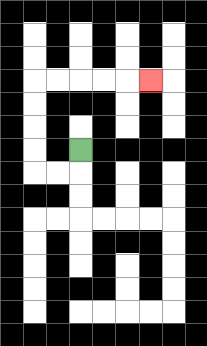{'start': '[3, 6]', 'end': '[6, 3]', 'path_directions': 'D,L,L,U,U,U,U,R,R,R,R,R', 'path_coordinates': '[[3, 6], [3, 7], [2, 7], [1, 7], [1, 6], [1, 5], [1, 4], [1, 3], [2, 3], [3, 3], [4, 3], [5, 3], [6, 3]]'}